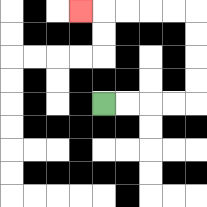{'start': '[4, 4]', 'end': '[3, 0]', 'path_directions': 'R,R,R,R,U,U,U,U,L,L,L,L,L', 'path_coordinates': '[[4, 4], [5, 4], [6, 4], [7, 4], [8, 4], [8, 3], [8, 2], [8, 1], [8, 0], [7, 0], [6, 0], [5, 0], [4, 0], [3, 0]]'}